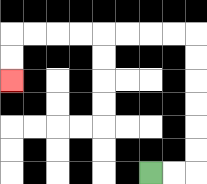{'start': '[6, 7]', 'end': '[0, 3]', 'path_directions': 'R,R,U,U,U,U,U,U,L,L,L,L,L,L,L,L,D,D', 'path_coordinates': '[[6, 7], [7, 7], [8, 7], [8, 6], [8, 5], [8, 4], [8, 3], [8, 2], [8, 1], [7, 1], [6, 1], [5, 1], [4, 1], [3, 1], [2, 1], [1, 1], [0, 1], [0, 2], [0, 3]]'}